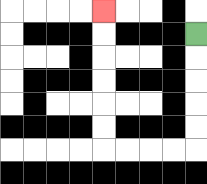{'start': '[8, 1]', 'end': '[4, 0]', 'path_directions': 'D,D,D,D,D,L,L,L,L,U,U,U,U,U,U', 'path_coordinates': '[[8, 1], [8, 2], [8, 3], [8, 4], [8, 5], [8, 6], [7, 6], [6, 6], [5, 6], [4, 6], [4, 5], [4, 4], [4, 3], [4, 2], [4, 1], [4, 0]]'}